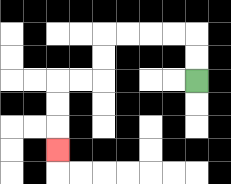{'start': '[8, 3]', 'end': '[2, 6]', 'path_directions': 'U,U,L,L,L,L,D,D,L,L,D,D,D', 'path_coordinates': '[[8, 3], [8, 2], [8, 1], [7, 1], [6, 1], [5, 1], [4, 1], [4, 2], [4, 3], [3, 3], [2, 3], [2, 4], [2, 5], [2, 6]]'}